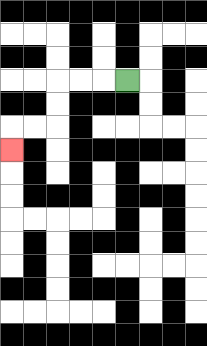{'start': '[5, 3]', 'end': '[0, 6]', 'path_directions': 'L,L,L,D,D,L,L,D', 'path_coordinates': '[[5, 3], [4, 3], [3, 3], [2, 3], [2, 4], [2, 5], [1, 5], [0, 5], [0, 6]]'}